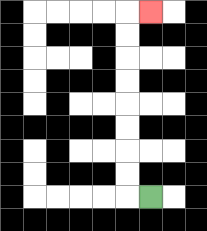{'start': '[6, 8]', 'end': '[6, 0]', 'path_directions': 'L,U,U,U,U,U,U,U,U,R', 'path_coordinates': '[[6, 8], [5, 8], [5, 7], [5, 6], [5, 5], [5, 4], [5, 3], [5, 2], [5, 1], [5, 0], [6, 0]]'}